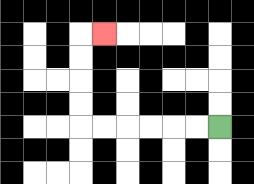{'start': '[9, 5]', 'end': '[4, 1]', 'path_directions': 'L,L,L,L,L,L,U,U,U,U,R', 'path_coordinates': '[[9, 5], [8, 5], [7, 5], [6, 5], [5, 5], [4, 5], [3, 5], [3, 4], [3, 3], [3, 2], [3, 1], [4, 1]]'}